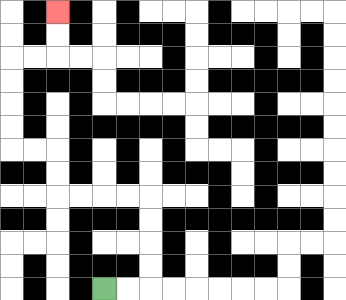{'start': '[4, 12]', 'end': '[2, 0]', 'path_directions': 'R,R,U,U,U,U,L,L,L,L,U,U,L,L,U,U,U,U,R,R,U,U', 'path_coordinates': '[[4, 12], [5, 12], [6, 12], [6, 11], [6, 10], [6, 9], [6, 8], [5, 8], [4, 8], [3, 8], [2, 8], [2, 7], [2, 6], [1, 6], [0, 6], [0, 5], [0, 4], [0, 3], [0, 2], [1, 2], [2, 2], [2, 1], [2, 0]]'}